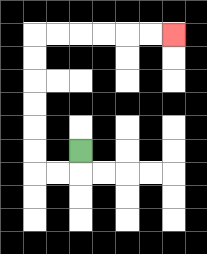{'start': '[3, 6]', 'end': '[7, 1]', 'path_directions': 'D,L,L,U,U,U,U,U,U,R,R,R,R,R,R', 'path_coordinates': '[[3, 6], [3, 7], [2, 7], [1, 7], [1, 6], [1, 5], [1, 4], [1, 3], [1, 2], [1, 1], [2, 1], [3, 1], [4, 1], [5, 1], [6, 1], [7, 1]]'}